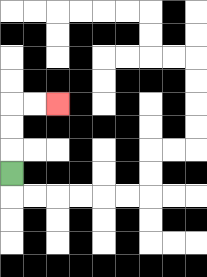{'start': '[0, 7]', 'end': '[2, 4]', 'path_directions': 'U,U,U,R,R', 'path_coordinates': '[[0, 7], [0, 6], [0, 5], [0, 4], [1, 4], [2, 4]]'}